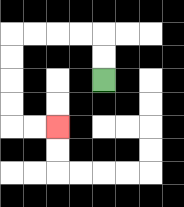{'start': '[4, 3]', 'end': '[2, 5]', 'path_directions': 'U,U,L,L,L,L,D,D,D,D,R,R', 'path_coordinates': '[[4, 3], [4, 2], [4, 1], [3, 1], [2, 1], [1, 1], [0, 1], [0, 2], [0, 3], [0, 4], [0, 5], [1, 5], [2, 5]]'}